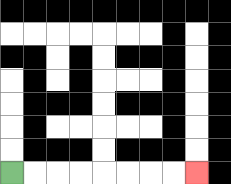{'start': '[0, 7]', 'end': '[8, 7]', 'path_directions': 'R,R,R,R,R,R,R,R', 'path_coordinates': '[[0, 7], [1, 7], [2, 7], [3, 7], [4, 7], [5, 7], [6, 7], [7, 7], [8, 7]]'}